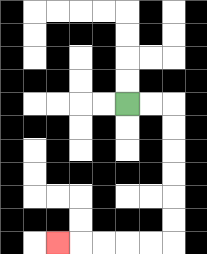{'start': '[5, 4]', 'end': '[2, 10]', 'path_directions': 'R,R,D,D,D,D,D,D,L,L,L,L,L', 'path_coordinates': '[[5, 4], [6, 4], [7, 4], [7, 5], [7, 6], [7, 7], [7, 8], [7, 9], [7, 10], [6, 10], [5, 10], [4, 10], [3, 10], [2, 10]]'}